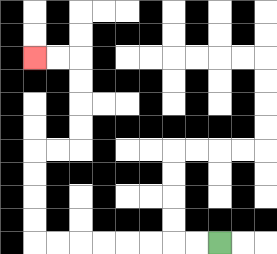{'start': '[9, 10]', 'end': '[1, 2]', 'path_directions': 'L,L,L,L,L,L,L,L,U,U,U,U,R,R,U,U,U,U,L,L', 'path_coordinates': '[[9, 10], [8, 10], [7, 10], [6, 10], [5, 10], [4, 10], [3, 10], [2, 10], [1, 10], [1, 9], [1, 8], [1, 7], [1, 6], [2, 6], [3, 6], [3, 5], [3, 4], [3, 3], [3, 2], [2, 2], [1, 2]]'}